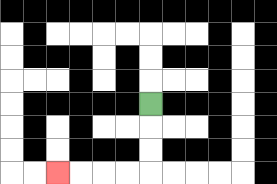{'start': '[6, 4]', 'end': '[2, 7]', 'path_directions': 'D,D,D,L,L,L,L', 'path_coordinates': '[[6, 4], [6, 5], [6, 6], [6, 7], [5, 7], [4, 7], [3, 7], [2, 7]]'}